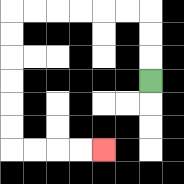{'start': '[6, 3]', 'end': '[4, 6]', 'path_directions': 'U,U,U,L,L,L,L,L,L,D,D,D,D,D,D,R,R,R,R', 'path_coordinates': '[[6, 3], [6, 2], [6, 1], [6, 0], [5, 0], [4, 0], [3, 0], [2, 0], [1, 0], [0, 0], [0, 1], [0, 2], [0, 3], [0, 4], [0, 5], [0, 6], [1, 6], [2, 6], [3, 6], [4, 6]]'}